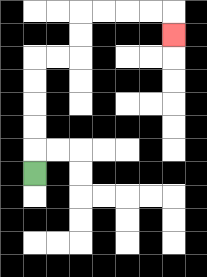{'start': '[1, 7]', 'end': '[7, 1]', 'path_directions': 'U,U,U,U,U,R,R,U,U,R,R,R,R,D', 'path_coordinates': '[[1, 7], [1, 6], [1, 5], [1, 4], [1, 3], [1, 2], [2, 2], [3, 2], [3, 1], [3, 0], [4, 0], [5, 0], [6, 0], [7, 0], [7, 1]]'}